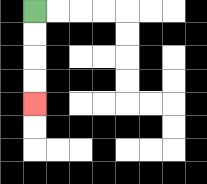{'start': '[1, 0]', 'end': '[1, 4]', 'path_directions': 'D,D,D,D', 'path_coordinates': '[[1, 0], [1, 1], [1, 2], [1, 3], [1, 4]]'}